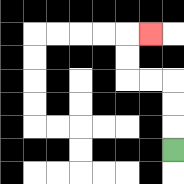{'start': '[7, 6]', 'end': '[6, 1]', 'path_directions': 'U,U,U,L,L,U,U,R', 'path_coordinates': '[[7, 6], [7, 5], [7, 4], [7, 3], [6, 3], [5, 3], [5, 2], [5, 1], [6, 1]]'}